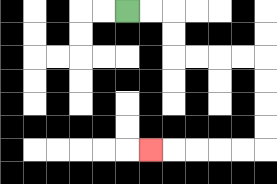{'start': '[5, 0]', 'end': '[6, 6]', 'path_directions': 'R,R,D,D,R,R,R,R,D,D,D,D,L,L,L,L,L', 'path_coordinates': '[[5, 0], [6, 0], [7, 0], [7, 1], [7, 2], [8, 2], [9, 2], [10, 2], [11, 2], [11, 3], [11, 4], [11, 5], [11, 6], [10, 6], [9, 6], [8, 6], [7, 6], [6, 6]]'}